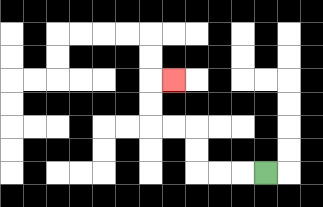{'start': '[11, 7]', 'end': '[7, 3]', 'path_directions': 'L,L,L,U,U,L,L,U,U,R', 'path_coordinates': '[[11, 7], [10, 7], [9, 7], [8, 7], [8, 6], [8, 5], [7, 5], [6, 5], [6, 4], [6, 3], [7, 3]]'}